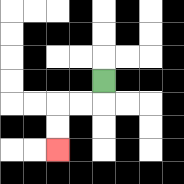{'start': '[4, 3]', 'end': '[2, 6]', 'path_directions': 'D,L,L,D,D', 'path_coordinates': '[[4, 3], [4, 4], [3, 4], [2, 4], [2, 5], [2, 6]]'}